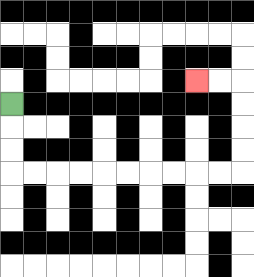{'start': '[0, 4]', 'end': '[8, 3]', 'path_directions': 'D,D,D,R,R,R,R,R,R,R,R,R,R,U,U,U,U,L,L', 'path_coordinates': '[[0, 4], [0, 5], [0, 6], [0, 7], [1, 7], [2, 7], [3, 7], [4, 7], [5, 7], [6, 7], [7, 7], [8, 7], [9, 7], [10, 7], [10, 6], [10, 5], [10, 4], [10, 3], [9, 3], [8, 3]]'}